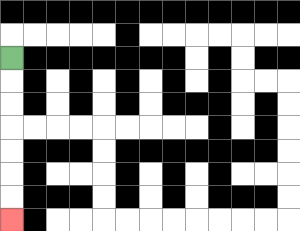{'start': '[0, 2]', 'end': '[0, 9]', 'path_directions': 'D,D,D,D,D,D,D', 'path_coordinates': '[[0, 2], [0, 3], [0, 4], [0, 5], [0, 6], [0, 7], [0, 8], [0, 9]]'}